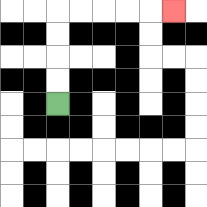{'start': '[2, 4]', 'end': '[7, 0]', 'path_directions': 'U,U,U,U,R,R,R,R,R', 'path_coordinates': '[[2, 4], [2, 3], [2, 2], [2, 1], [2, 0], [3, 0], [4, 0], [5, 0], [6, 0], [7, 0]]'}